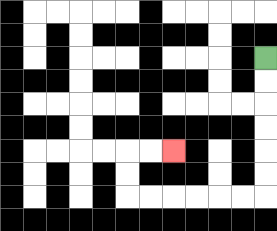{'start': '[11, 2]', 'end': '[7, 6]', 'path_directions': 'D,D,D,D,D,D,L,L,L,L,L,L,U,U,R,R', 'path_coordinates': '[[11, 2], [11, 3], [11, 4], [11, 5], [11, 6], [11, 7], [11, 8], [10, 8], [9, 8], [8, 8], [7, 8], [6, 8], [5, 8], [5, 7], [5, 6], [6, 6], [7, 6]]'}